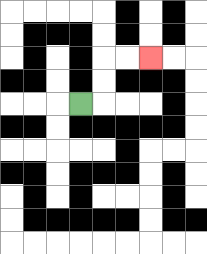{'start': '[3, 4]', 'end': '[6, 2]', 'path_directions': 'R,U,U,R,R', 'path_coordinates': '[[3, 4], [4, 4], [4, 3], [4, 2], [5, 2], [6, 2]]'}